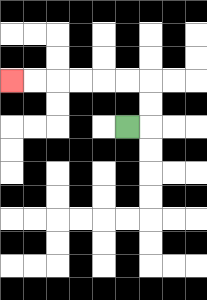{'start': '[5, 5]', 'end': '[0, 3]', 'path_directions': 'R,U,U,L,L,L,L,L,L', 'path_coordinates': '[[5, 5], [6, 5], [6, 4], [6, 3], [5, 3], [4, 3], [3, 3], [2, 3], [1, 3], [0, 3]]'}